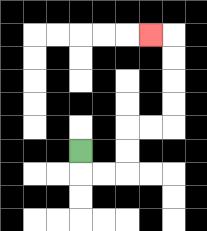{'start': '[3, 6]', 'end': '[6, 1]', 'path_directions': 'D,R,R,U,U,R,R,U,U,U,U,L', 'path_coordinates': '[[3, 6], [3, 7], [4, 7], [5, 7], [5, 6], [5, 5], [6, 5], [7, 5], [7, 4], [7, 3], [7, 2], [7, 1], [6, 1]]'}